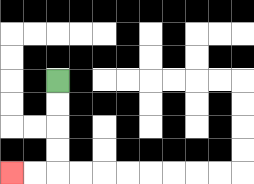{'start': '[2, 3]', 'end': '[0, 7]', 'path_directions': 'D,D,D,D,L,L', 'path_coordinates': '[[2, 3], [2, 4], [2, 5], [2, 6], [2, 7], [1, 7], [0, 7]]'}